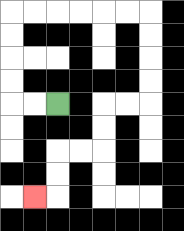{'start': '[2, 4]', 'end': '[1, 8]', 'path_directions': 'L,L,U,U,U,U,R,R,R,R,R,R,D,D,D,D,L,L,D,D,L,L,D,D,L', 'path_coordinates': '[[2, 4], [1, 4], [0, 4], [0, 3], [0, 2], [0, 1], [0, 0], [1, 0], [2, 0], [3, 0], [4, 0], [5, 0], [6, 0], [6, 1], [6, 2], [6, 3], [6, 4], [5, 4], [4, 4], [4, 5], [4, 6], [3, 6], [2, 6], [2, 7], [2, 8], [1, 8]]'}